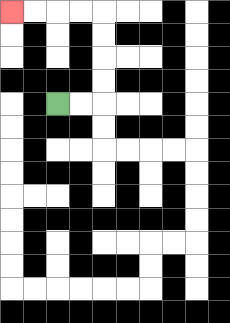{'start': '[2, 4]', 'end': '[0, 0]', 'path_directions': 'R,R,U,U,U,U,L,L,L,L', 'path_coordinates': '[[2, 4], [3, 4], [4, 4], [4, 3], [4, 2], [4, 1], [4, 0], [3, 0], [2, 0], [1, 0], [0, 0]]'}